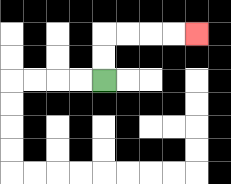{'start': '[4, 3]', 'end': '[8, 1]', 'path_directions': 'U,U,R,R,R,R', 'path_coordinates': '[[4, 3], [4, 2], [4, 1], [5, 1], [6, 1], [7, 1], [8, 1]]'}